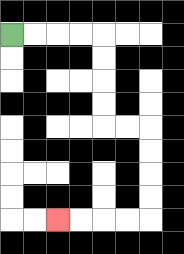{'start': '[0, 1]', 'end': '[2, 9]', 'path_directions': 'R,R,R,R,D,D,D,D,R,R,D,D,D,D,L,L,L,L', 'path_coordinates': '[[0, 1], [1, 1], [2, 1], [3, 1], [4, 1], [4, 2], [4, 3], [4, 4], [4, 5], [5, 5], [6, 5], [6, 6], [6, 7], [6, 8], [6, 9], [5, 9], [4, 9], [3, 9], [2, 9]]'}